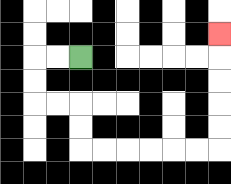{'start': '[3, 2]', 'end': '[9, 1]', 'path_directions': 'L,L,D,D,R,R,D,D,R,R,R,R,R,R,U,U,U,U,U', 'path_coordinates': '[[3, 2], [2, 2], [1, 2], [1, 3], [1, 4], [2, 4], [3, 4], [3, 5], [3, 6], [4, 6], [5, 6], [6, 6], [7, 6], [8, 6], [9, 6], [9, 5], [9, 4], [9, 3], [9, 2], [9, 1]]'}